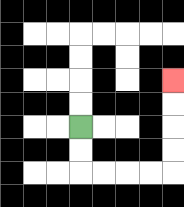{'start': '[3, 5]', 'end': '[7, 3]', 'path_directions': 'D,D,R,R,R,R,U,U,U,U', 'path_coordinates': '[[3, 5], [3, 6], [3, 7], [4, 7], [5, 7], [6, 7], [7, 7], [7, 6], [7, 5], [7, 4], [7, 3]]'}